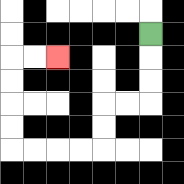{'start': '[6, 1]', 'end': '[2, 2]', 'path_directions': 'D,D,D,L,L,D,D,L,L,L,L,U,U,U,U,R,R', 'path_coordinates': '[[6, 1], [6, 2], [6, 3], [6, 4], [5, 4], [4, 4], [4, 5], [4, 6], [3, 6], [2, 6], [1, 6], [0, 6], [0, 5], [0, 4], [0, 3], [0, 2], [1, 2], [2, 2]]'}